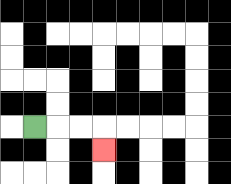{'start': '[1, 5]', 'end': '[4, 6]', 'path_directions': 'R,R,R,D', 'path_coordinates': '[[1, 5], [2, 5], [3, 5], [4, 5], [4, 6]]'}